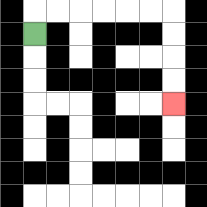{'start': '[1, 1]', 'end': '[7, 4]', 'path_directions': 'U,R,R,R,R,R,R,D,D,D,D', 'path_coordinates': '[[1, 1], [1, 0], [2, 0], [3, 0], [4, 0], [5, 0], [6, 0], [7, 0], [7, 1], [7, 2], [7, 3], [7, 4]]'}